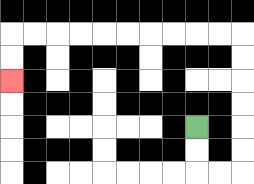{'start': '[8, 5]', 'end': '[0, 3]', 'path_directions': 'D,D,R,R,U,U,U,U,U,U,L,L,L,L,L,L,L,L,L,L,D,D', 'path_coordinates': '[[8, 5], [8, 6], [8, 7], [9, 7], [10, 7], [10, 6], [10, 5], [10, 4], [10, 3], [10, 2], [10, 1], [9, 1], [8, 1], [7, 1], [6, 1], [5, 1], [4, 1], [3, 1], [2, 1], [1, 1], [0, 1], [0, 2], [0, 3]]'}